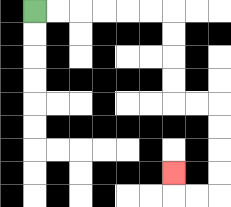{'start': '[1, 0]', 'end': '[7, 7]', 'path_directions': 'R,R,R,R,R,R,D,D,D,D,R,R,D,D,D,D,L,L,U', 'path_coordinates': '[[1, 0], [2, 0], [3, 0], [4, 0], [5, 0], [6, 0], [7, 0], [7, 1], [7, 2], [7, 3], [7, 4], [8, 4], [9, 4], [9, 5], [9, 6], [9, 7], [9, 8], [8, 8], [7, 8], [7, 7]]'}